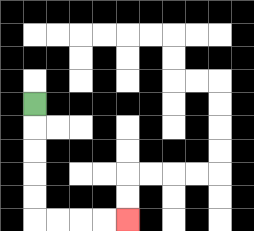{'start': '[1, 4]', 'end': '[5, 9]', 'path_directions': 'D,D,D,D,D,R,R,R,R', 'path_coordinates': '[[1, 4], [1, 5], [1, 6], [1, 7], [1, 8], [1, 9], [2, 9], [3, 9], [4, 9], [5, 9]]'}